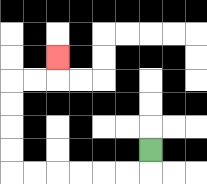{'start': '[6, 6]', 'end': '[2, 2]', 'path_directions': 'D,L,L,L,L,L,L,U,U,U,U,R,R,U', 'path_coordinates': '[[6, 6], [6, 7], [5, 7], [4, 7], [3, 7], [2, 7], [1, 7], [0, 7], [0, 6], [0, 5], [0, 4], [0, 3], [1, 3], [2, 3], [2, 2]]'}